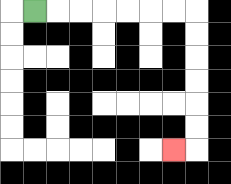{'start': '[1, 0]', 'end': '[7, 6]', 'path_directions': 'R,R,R,R,R,R,R,D,D,D,D,D,D,L', 'path_coordinates': '[[1, 0], [2, 0], [3, 0], [4, 0], [5, 0], [6, 0], [7, 0], [8, 0], [8, 1], [8, 2], [8, 3], [8, 4], [8, 5], [8, 6], [7, 6]]'}